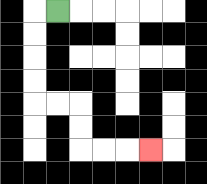{'start': '[2, 0]', 'end': '[6, 6]', 'path_directions': 'L,D,D,D,D,R,R,D,D,R,R,R', 'path_coordinates': '[[2, 0], [1, 0], [1, 1], [1, 2], [1, 3], [1, 4], [2, 4], [3, 4], [3, 5], [3, 6], [4, 6], [5, 6], [6, 6]]'}